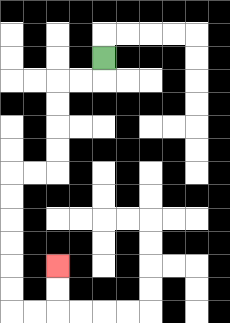{'start': '[4, 2]', 'end': '[2, 11]', 'path_directions': 'D,L,L,D,D,D,D,L,L,D,D,D,D,D,D,R,R,U,U', 'path_coordinates': '[[4, 2], [4, 3], [3, 3], [2, 3], [2, 4], [2, 5], [2, 6], [2, 7], [1, 7], [0, 7], [0, 8], [0, 9], [0, 10], [0, 11], [0, 12], [0, 13], [1, 13], [2, 13], [2, 12], [2, 11]]'}